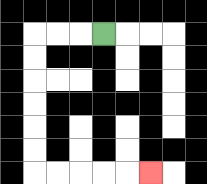{'start': '[4, 1]', 'end': '[6, 7]', 'path_directions': 'L,L,L,D,D,D,D,D,D,R,R,R,R,R', 'path_coordinates': '[[4, 1], [3, 1], [2, 1], [1, 1], [1, 2], [1, 3], [1, 4], [1, 5], [1, 6], [1, 7], [2, 7], [3, 7], [4, 7], [5, 7], [6, 7]]'}